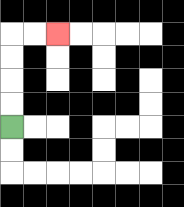{'start': '[0, 5]', 'end': '[2, 1]', 'path_directions': 'U,U,U,U,R,R', 'path_coordinates': '[[0, 5], [0, 4], [0, 3], [0, 2], [0, 1], [1, 1], [2, 1]]'}